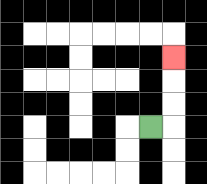{'start': '[6, 5]', 'end': '[7, 2]', 'path_directions': 'R,U,U,U', 'path_coordinates': '[[6, 5], [7, 5], [7, 4], [7, 3], [7, 2]]'}